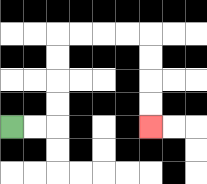{'start': '[0, 5]', 'end': '[6, 5]', 'path_directions': 'R,R,U,U,U,U,R,R,R,R,D,D,D,D', 'path_coordinates': '[[0, 5], [1, 5], [2, 5], [2, 4], [2, 3], [2, 2], [2, 1], [3, 1], [4, 1], [5, 1], [6, 1], [6, 2], [6, 3], [6, 4], [6, 5]]'}